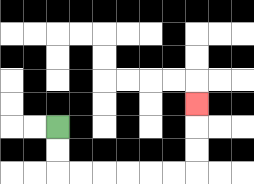{'start': '[2, 5]', 'end': '[8, 4]', 'path_directions': 'D,D,R,R,R,R,R,R,U,U,U', 'path_coordinates': '[[2, 5], [2, 6], [2, 7], [3, 7], [4, 7], [5, 7], [6, 7], [7, 7], [8, 7], [8, 6], [8, 5], [8, 4]]'}